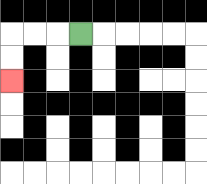{'start': '[3, 1]', 'end': '[0, 3]', 'path_directions': 'L,L,L,D,D', 'path_coordinates': '[[3, 1], [2, 1], [1, 1], [0, 1], [0, 2], [0, 3]]'}